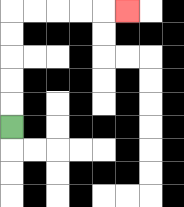{'start': '[0, 5]', 'end': '[5, 0]', 'path_directions': 'U,U,U,U,U,R,R,R,R,R', 'path_coordinates': '[[0, 5], [0, 4], [0, 3], [0, 2], [0, 1], [0, 0], [1, 0], [2, 0], [3, 0], [4, 0], [5, 0]]'}